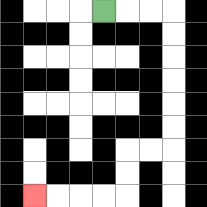{'start': '[4, 0]', 'end': '[1, 8]', 'path_directions': 'R,R,R,D,D,D,D,D,D,L,L,D,D,L,L,L,L', 'path_coordinates': '[[4, 0], [5, 0], [6, 0], [7, 0], [7, 1], [7, 2], [7, 3], [7, 4], [7, 5], [7, 6], [6, 6], [5, 6], [5, 7], [5, 8], [4, 8], [3, 8], [2, 8], [1, 8]]'}